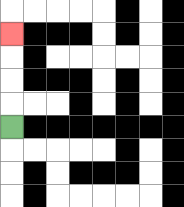{'start': '[0, 5]', 'end': '[0, 1]', 'path_directions': 'U,U,U,U', 'path_coordinates': '[[0, 5], [0, 4], [0, 3], [0, 2], [0, 1]]'}